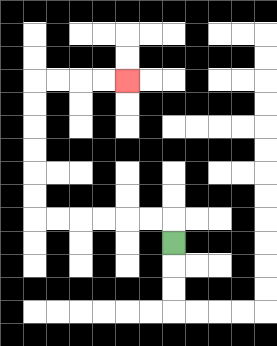{'start': '[7, 10]', 'end': '[5, 3]', 'path_directions': 'U,L,L,L,L,L,L,U,U,U,U,U,U,R,R,R,R', 'path_coordinates': '[[7, 10], [7, 9], [6, 9], [5, 9], [4, 9], [3, 9], [2, 9], [1, 9], [1, 8], [1, 7], [1, 6], [1, 5], [1, 4], [1, 3], [2, 3], [3, 3], [4, 3], [5, 3]]'}